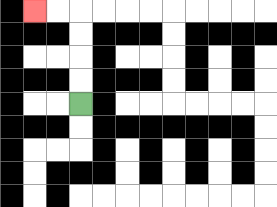{'start': '[3, 4]', 'end': '[1, 0]', 'path_directions': 'U,U,U,U,L,L', 'path_coordinates': '[[3, 4], [3, 3], [3, 2], [3, 1], [3, 0], [2, 0], [1, 0]]'}